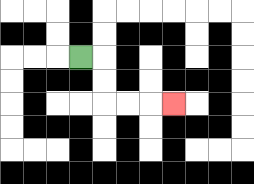{'start': '[3, 2]', 'end': '[7, 4]', 'path_directions': 'R,D,D,R,R,R', 'path_coordinates': '[[3, 2], [4, 2], [4, 3], [4, 4], [5, 4], [6, 4], [7, 4]]'}